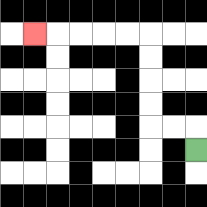{'start': '[8, 6]', 'end': '[1, 1]', 'path_directions': 'U,L,L,U,U,U,U,L,L,L,L,L', 'path_coordinates': '[[8, 6], [8, 5], [7, 5], [6, 5], [6, 4], [6, 3], [6, 2], [6, 1], [5, 1], [4, 1], [3, 1], [2, 1], [1, 1]]'}